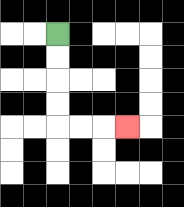{'start': '[2, 1]', 'end': '[5, 5]', 'path_directions': 'D,D,D,D,R,R,R', 'path_coordinates': '[[2, 1], [2, 2], [2, 3], [2, 4], [2, 5], [3, 5], [4, 5], [5, 5]]'}